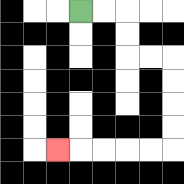{'start': '[3, 0]', 'end': '[2, 6]', 'path_directions': 'R,R,D,D,R,R,D,D,D,D,L,L,L,L,L', 'path_coordinates': '[[3, 0], [4, 0], [5, 0], [5, 1], [5, 2], [6, 2], [7, 2], [7, 3], [7, 4], [7, 5], [7, 6], [6, 6], [5, 6], [4, 6], [3, 6], [2, 6]]'}